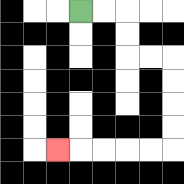{'start': '[3, 0]', 'end': '[2, 6]', 'path_directions': 'R,R,D,D,R,R,D,D,D,D,L,L,L,L,L', 'path_coordinates': '[[3, 0], [4, 0], [5, 0], [5, 1], [5, 2], [6, 2], [7, 2], [7, 3], [7, 4], [7, 5], [7, 6], [6, 6], [5, 6], [4, 6], [3, 6], [2, 6]]'}